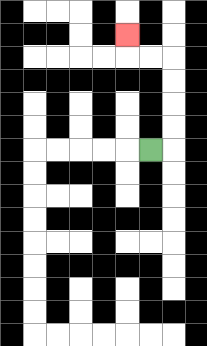{'start': '[6, 6]', 'end': '[5, 1]', 'path_directions': 'R,U,U,U,U,L,L,U', 'path_coordinates': '[[6, 6], [7, 6], [7, 5], [7, 4], [7, 3], [7, 2], [6, 2], [5, 2], [5, 1]]'}